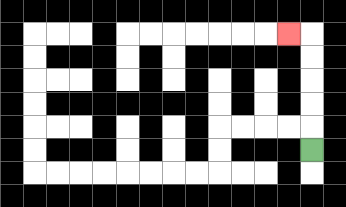{'start': '[13, 6]', 'end': '[12, 1]', 'path_directions': 'U,U,U,U,U,L', 'path_coordinates': '[[13, 6], [13, 5], [13, 4], [13, 3], [13, 2], [13, 1], [12, 1]]'}